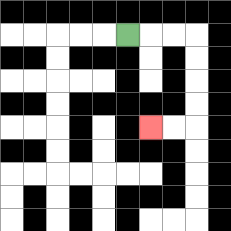{'start': '[5, 1]', 'end': '[6, 5]', 'path_directions': 'R,R,R,D,D,D,D,L,L', 'path_coordinates': '[[5, 1], [6, 1], [7, 1], [8, 1], [8, 2], [8, 3], [8, 4], [8, 5], [7, 5], [6, 5]]'}